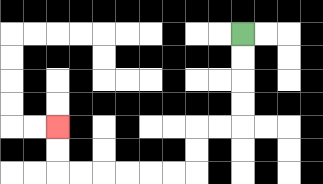{'start': '[10, 1]', 'end': '[2, 5]', 'path_directions': 'D,D,D,D,L,L,D,D,L,L,L,L,L,L,U,U', 'path_coordinates': '[[10, 1], [10, 2], [10, 3], [10, 4], [10, 5], [9, 5], [8, 5], [8, 6], [8, 7], [7, 7], [6, 7], [5, 7], [4, 7], [3, 7], [2, 7], [2, 6], [2, 5]]'}